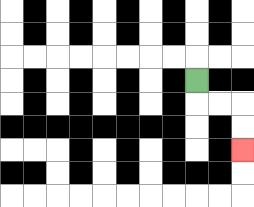{'start': '[8, 3]', 'end': '[10, 6]', 'path_directions': 'D,R,R,D,D', 'path_coordinates': '[[8, 3], [8, 4], [9, 4], [10, 4], [10, 5], [10, 6]]'}